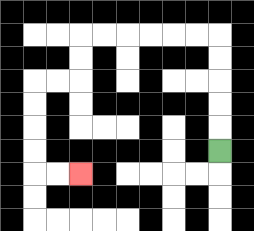{'start': '[9, 6]', 'end': '[3, 7]', 'path_directions': 'U,U,U,U,U,L,L,L,L,L,L,D,D,L,L,D,D,D,D,R,R', 'path_coordinates': '[[9, 6], [9, 5], [9, 4], [9, 3], [9, 2], [9, 1], [8, 1], [7, 1], [6, 1], [5, 1], [4, 1], [3, 1], [3, 2], [3, 3], [2, 3], [1, 3], [1, 4], [1, 5], [1, 6], [1, 7], [2, 7], [3, 7]]'}